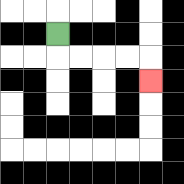{'start': '[2, 1]', 'end': '[6, 3]', 'path_directions': 'D,R,R,R,R,D', 'path_coordinates': '[[2, 1], [2, 2], [3, 2], [4, 2], [5, 2], [6, 2], [6, 3]]'}